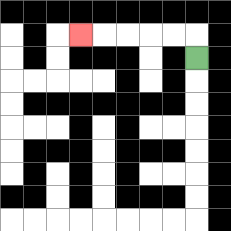{'start': '[8, 2]', 'end': '[3, 1]', 'path_directions': 'U,L,L,L,L,L', 'path_coordinates': '[[8, 2], [8, 1], [7, 1], [6, 1], [5, 1], [4, 1], [3, 1]]'}